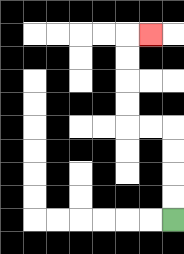{'start': '[7, 9]', 'end': '[6, 1]', 'path_directions': 'U,U,U,U,L,L,U,U,U,U,R', 'path_coordinates': '[[7, 9], [7, 8], [7, 7], [7, 6], [7, 5], [6, 5], [5, 5], [5, 4], [5, 3], [5, 2], [5, 1], [6, 1]]'}